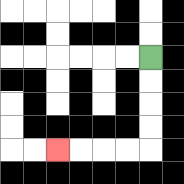{'start': '[6, 2]', 'end': '[2, 6]', 'path_directions': 'D,D,D,D,L,L,L,L', 'path_coordinates': '[[6, 2], [6, 3], [6, 4], [6, 5], [6, 6], [5, 6], [4, 6], [3, 6], [2, 6]]'}